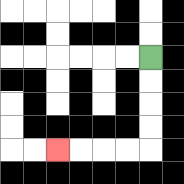{'start': '[6, 2]', 'end': '[2, 6]', 'path_directions': 'D,D,D,D,L,L,L,L', 'path_coordinates': '[[6, 2], [6, 3], [6, 4], [6, 5], [6, 6], [5, 6], [4, 6], [3, 6], [2, 6]]'}